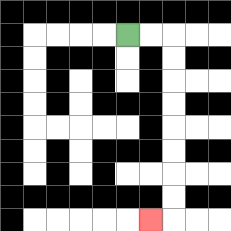{'start': '[5, 1]', 'end': '[6, 9]', 'path_directions': 'R,R,D,D,D,D,D,D,D,D,L', 'path_coordinates': '[[5, 1], [6, 1], [7, 1], [7, 2], [7, 3], [7, 4], [7, 5], [7, 6], [7, 7], [7, 8], [7, 9], [6, 9]]'}